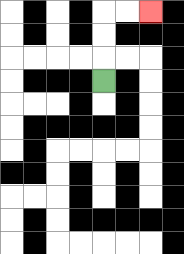{'start': '[4, 3]', 'end': '[6, 0]', 'path_directions': 'U,U,U,R,R', 'path_coordinates': '[[4, 3], [4, 2], [4, 1], [4, 0], [5, 0], [6, 0]]'}